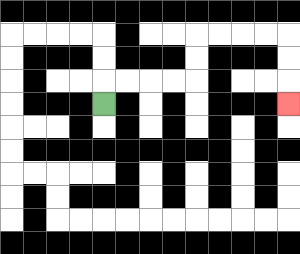{'start': '[4, 4]', 'end': '[12, 4]', 'path_directions': 'U,R,R,R,R,U,U,R,R,R,R,D,D,D', 'path_coordinates': '[[4, 4], [4, 3], [5, 3], [6, 3], [7, 3], [8, 3], [8, 2], [8, 1], [9, 1], [10, 1], [11, 1], [12, 1], [12, 2], [12, 3], [12, 4]]'}